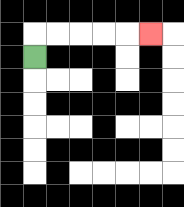{'start': '[1, 2]', 'end': '[6, 1]', 'path_directions': 'U,R,R,R,R,R', 'path_coordinates': '[[1, 2], [1, 1], [2, 1], [3, 1], [4, 1], [5, 1], [6, 1]]'}